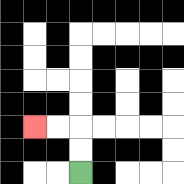{'start': '[3, 7]', 'end': '[1, 5]', 'path_directions': 'U,U,L,L', 'path_coordinates': '[[3, 7], [3, 6], [3, 5], [2, 5], [1, 5]]'}